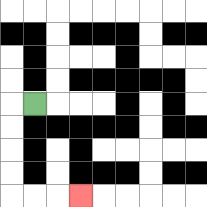{'start': '[1, 4]', 'end': '[3, 8]', 'path_directions': 'L,D,D,D,D,R,R,R', 'path_coordinates': '[[1, 4], [0, 4], [0, 5], [0, 6], [0, 7], [0, 8], [1, 8], [2, 8], [3, 8]]'}